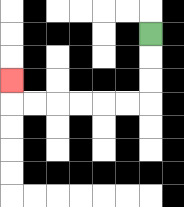{'start': '[6, 1]', 'end': '[0, 3]', 'path_directions': 'D,D,D,L,L,L,L,L,L,U', 'path_coordinates': '[[6, 1], [6, 2], [6, 3], [6, 4], [5, 4], [4, 4], [3, 4], [2, 4], [1, 4], [0, 4], [0, 3]]'}